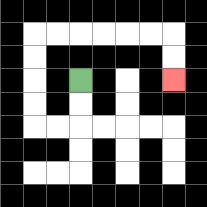{'start': '[3, 3]', 'end': '[7, 3]', 'path_directions': 'D,D,L,L,U,U,U,U,R,R,R,R,R,R,D,D', 'path_coordinates': '[[3, 3], [3, 4], [3, 5], [2, 5], [1, 5], [1, 4], [1, 3], [1, 2], [1, 1], [2, 1], [3, 1], [4, 1], [5, 1], [6, 1], [7, 1], [7, 2], [7, 3]]'}